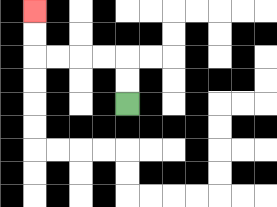{'start': '[5, 4]', 'end': '[1, 0]', 'path_directions': 'U,U,L,L,L,L,U,U', 'path_coordinates': '[[5, 4], [5, 3], [5, 2], [4, 2], [3, 2], [2, 2], [1, 2], [1, 1], [1, 0]]'}